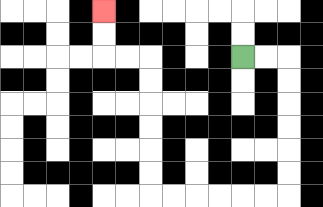{'start': '[10, 2]', 'end': '[4, 0]', 'path_directions': 'R,R,D,D,D,D,D,D,L,L,L,L,L,L,U,U,U,U,U,U,L,L,U,U', 'path_coordinates': '[[10, 2], [11, 2], [12, 2], [12, 3], [12, 4], [12, 5], [12, 6], [12, 7], [12, 8], [11, 8], [10, 8], [9, 8], [8, 8], [7, 8], [6, 8], [6, 7], [6, 6], [6, 5], [6, 4], [6, 3], [6, 2], [5, 2], [4, 2], [4, 1], [4, 0]]'}